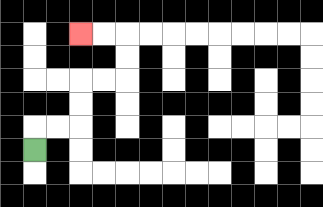{'start': '[1, 6]', 'end': '[3, 1]', 'path_directions': 'U,R,R,U,U,R,R,U,U,L,L', 'path_coordinates': '[[1, 6], [1, 5], [2, 5], [3, 5], [3, 4], [3, 3], [4, 3], [5, 3], [5, 2], [5, 1], [4, 1], [3, 1]]'}